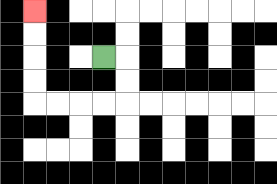{'start': '[4, 2]', 'end': '[1, 0]', 'path_directions': 'R,D,D,L,L,L,L,U,U,U,U', 'path_coordinates': '[[4, 2], [5, 2], [5, 3], [5, 4], [4, 4], [3, 4], [2, 4], [1, 4], [1, 3], [1, 2], [1, 1], [1, 0]]'}